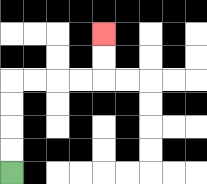{'start': '[0, 7]', 'end': '[4, 1]', 'path_directions': 'U,U,U,U,R,R,R,R,U,U', 'path_coordinates': '[[0, 7], [0, 6], [0, 5], [0, 4], [0, 3], [1, 3], [2, 3], [3, 3], [4, 3], [4, 2], [4, 1]]'}